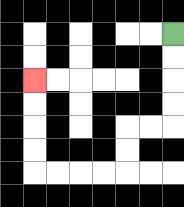{'start': '[7, 1]', 'end': '[1, 3]', 'path_directions': 'D,D,D,D,L,L,D,D,L,L,L,L,U,U,U,U', 'path_coordinates': '[[7, 1], [7, 2], [7, 3], [7, 4], [7, 5], [6, 5], [5, 5], [5, 6], [5, 7], [4, 7], [3, 7], [2, 7], [1, 7], [1, 6], [1, 5], [1, 4], [1, 3]]'}